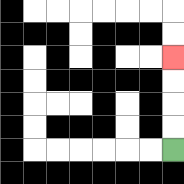{'start': '[7, 6]', 'end': '[7, 2]', 'path_directions': 'U,U,U,U', 'path_coordinates': '[[7, 6], [7, 5], [7, 4], [7, 3], [7, 2]]'}